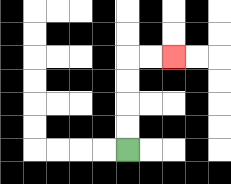{'start': '[5, 6]', 'end': '[7, 2]', 'path_directions': 'U,U,U,U,R,R', 'path_coordinates': '[[5, 6], [5, 5], [5, 4], [5, 3], [5, 2], [6, 2], [7, 2]]'}